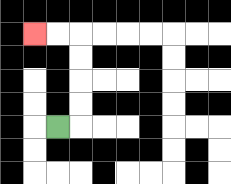{'start': '[2, 5]', 'end': '[1, 1]', 'path_directions': 'R,U,U,U,U,L,L', 'path_coordinates': '[[2, 5], [3, 5], [3, 4], [3, 3], [3, 2], [3, 1], [2, 1], [1, 1]]'}